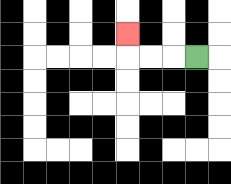{'start': '[8, 2]', 'end': '[5, 1]', 'path_directions': 'L,L,L,U', 'path_coordinates': '[[8, 2], [7, 2], [6, 2], [5, 2], [5, 1]]'}